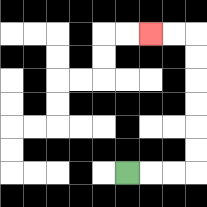{'start': '[5, 7]', 'end': '[6, 1]', 'path_directions': 'R,R,R,U,U,U,U,U,U,L,L', 'path_coordinates': '[[5, 7], [6, 7], [7, 7], [8, 7], [8, 6], [8, 5], [8, 4], [8, 3], [8, 2], [8, 1], [7, 1], [6, 1]]'}